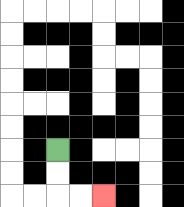{'start': '[2, 6]', 'end': '[4, 8]', 'path_directions': 'D,D,R,R', 'path_coordinates': '[[2, 6], [2, 7], [2, 8], [3, 8], [4, 8]]'}